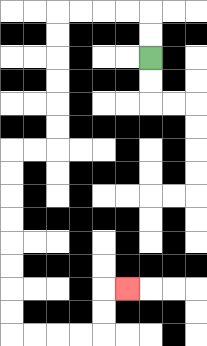{'start': '[6, 2]', 'end': '[5, 12]', 'path_directions': 'U,U,L,L,L,L,D,D,D,D,D,D,L,L,D,D,D,D,D,D,D,D,R,R,R,R,U,U,R', 'path_coordinates': '[[6, 2], [6, 1], [6, 0], [5, 0], [4, 0], [3, 0], [2, 0], [2, 1], [2, 2], [2, 3], [2, 4], [2, 5], [2, 6], [1, 6], [0, 6], [0, 7], [0, 8], [0, 9], [0, 10], [0, 11], [0, 12], [0, 13], [0, 14], [1, 14], [2, 14], [3, 14], [4, 14], [4, 13], [4, 12], [5, 12]]'}